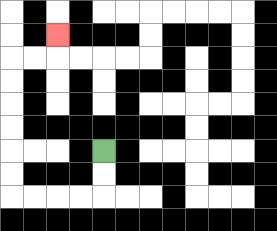{'start': '[4, 6]', 'end': '[2, 1]', 'path_directions': 'D,D,L,L,L,L,U,U,U,U,U,U,R,R,U', 'path_coordinates': '[[4, 6], [4, 7], [4, 8], [3, 8], [2, 8], [1, 8], [0, 8], [0, 7], [0, 6], [0, 5], [0, 4], [0, 3], [0, 2], [1, 2], [2, 2], [2, 1]]'}